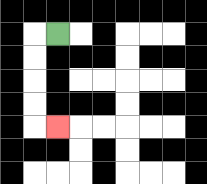{'start': '[2, 1]', 'end': '[2, 5]', 'path_directions': 'L,D,D,D,D,R', 'path_coordinates': '[[2, 1], [1, 1], [1, 2], [1, 3], [1, 4], [1, 5], [2, 5]]'}